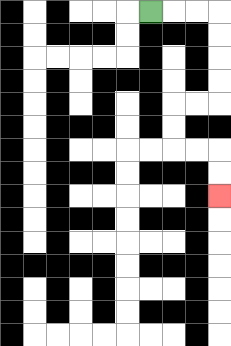{'start': '[6, 0]', 'end': '[9, 8]', 'path_directions': 'R,R,R,D,D,D,D,L,L,D,D,R,R,D,D', 'path_coordinates': '[[6, 0], [7, 0], [8, 0], [9, 0], [9, 1], [9, 2], [9, 3], [9, 4], [8, 4], [7, 4], [7, 5], [7, 6], [8, 6], [9, 6], [9, 7], [9, 8]]'}